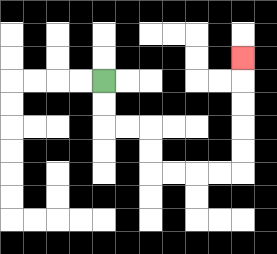{'start': '[4, 3]', 'end': '[10, 2]', 'path_directions': 'D,D,R,R,D,D,R,R,R,R,U,U,U,U,U', 'path_coordinates': '[[4, 3], [4, 4], [4, 5], [5, 5], [6, 5], [6, 6], [6, 7], [7, 7], [8, 7], [9, 7], [10, 7], [10, 6], [10, 5], [10, 4], [10, 3], [10, 2]]'}